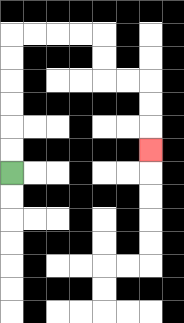{'start': '[0, 7]', 'end': '[6, 6]', 'path_directions': 'U,U,U,U,U,U,R,R,R,R,D,D,R,R,D,D,D', 'path_coordinates': '[[0, 7], [0, 6], [0, 5], [0, 4], [0, 3], [0, 2], [0, 1], [1, 1], [2, 1], [3, 1], [4, 1], [4, 2], [4, 3], [5, 3], [6, 3], [6, 4], [6, 5], [6, 6]]'}